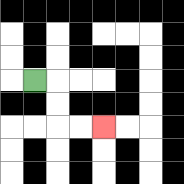{'start': '[1, 3]', 'end': '[4, 5]', 'path_directions': 'R,D,D,R,R', 'path_coordinates': '[[1, 3], [2, 3], [2, 4], [2, 5], [3, 5], [4, 5]]'}